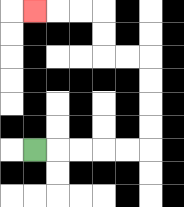{'start': '[1, 6]', 'end': '[1, 0]', 'path_directions': 'R,R,R,R,R,U,U,U,U,L,L,U,U,L,L,L', 'path_coordinates': '[[1, 6], [2, 6], [3, 6], [4, 6], [5, 6], [6, 6], [6, 5], [6, 4], [6, 3], [6, 2], [5, 2], [4, 2], [4, 1], [4, 0], [3, 0], [2, 0], [1, 0]]'}